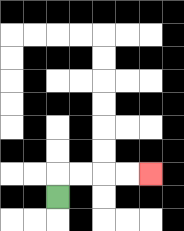{'start': '[2, 8]', 'end': '[6, 7]', 'path_directions': 'U,R,R,R,R', 'path_coordinates': '[[2, 8], [2, 7], [3, 7], [4, 7], [5, 7], [6, 7]]'}